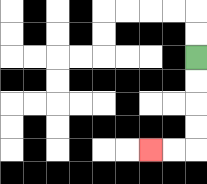{'start': '[8, 2]', 'end': '[6, 6]', 'path_directions': 'D,D,D,D,L,L', 'path_coordinates': '[[8, 2], [8, 3], [8, 4], [8, 5], [8, 6], [7, 6], [6, 6]]'}